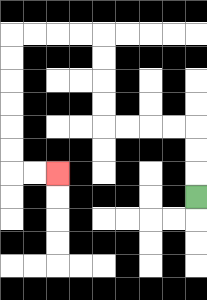{'start': '[8, 8]', 'end': '[2, 7]', 'path_directions': 'U,U,U,L,L,L,L,U,U,U,U,L,L,L,L,D,D,D,D,D,D,R,R', 'path_coordinates': '[[8, 8], [8, 7], [8, 6], [8, 5], [7, 5], [6, 5], [5, 5], [4, 5], [4, 4], [4, 3], [4, 2], [4, 1], [3, 1], [2, 1], [1, 1], [0, 1], [0, 2], [0, 3], [0, 4], [0, 5], [0, 6], [0, 7], [1, 7], [2, 7]]'}